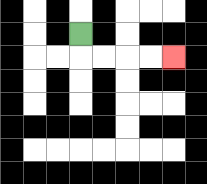{'start': '[3, 1]', 'end': '[7, 2]', 'path_directions': 'D,R,R,R,R', 'path_coordinates': '[[3, 1], [3, 2], [4, 2], [5, 2], [6, 2], [7, 2]]'}